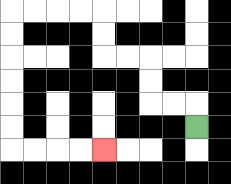{'start': '[8, 5]', 'end': '[4, 6]', 'path_directions': 'U,L,L,U,U,L,L,U,U,L,L,L,L,D,D,D,D,D,D,R,R,R,R', 'path_coordinates': '[[8, 5], [8, 4], [7, 4], [6, 4], [6, 3], [6, 2], [5, 2], [4, 2], [4, 1], [4, 0], [3, 0], [2, 0], [1, 0], [0, 0], [0, 1], [0, 2], [0, 3], [0, 4], [0, 5], [0, 6], [1, 6], [2, 6], [3, 6], [4, 6]]'}